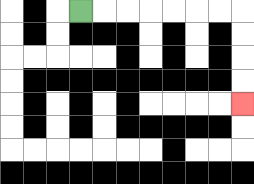{'start': '[3, 0]', 'end': '[10, 4]', 'path_directions': 'R,R,R,R,R,R,R,D,D,D,D', 'path_coordinates': '[[3, 0], [4, 0], [5, 0], [6, 0], [7, 0], [8, 0], [9, 0], [10, 0], [10, 1], [10, 2], [10, 3], [10, 4]]'}